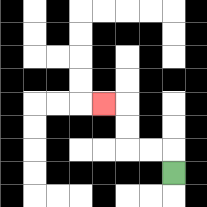{'start': '[7, 7]', 'end': '[4, 4]', 'path_directions': 'U,L,L,U,U,L', 'path_coordinates': '[[7, 7], [7, 6], [6, 6], [5, 6], [5, 5], [5, 4], [4, 4]]'}